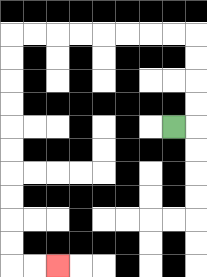{'start': '[7, 5]', 'end': '[2, 11]', 'path_directions': 'R,U,U,U,U,L,L,L,L,L,L,L,L,D,D,D,D,D,D,D,D,D,D,R,R', 'path_coordinates': '[[7, 5], [8, 5], [8, 4], [8, 3], [8, 2], [8, 1], [7, 1], [6, 1], [5, 1], [4, 1], [3, 1], [2, 1], [1, 1], [0, 1], [0, 2], [0, 3], [0, 4], [0, 5], [0, 6], [0, 7], [0, 8], [0, 9], [0, 10], [0, 11], [1, 11], [2, 11]]'}